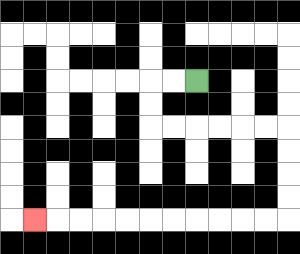{'start': '[8, 3]', 'end': '[1, 9]', 'path_directions': 'L,L,D,D,R,R,R,R,R,R,D,D,D,D,L,L,L,L,L,L,L,L,L,L,L', 'path_coordinates': '[[8, 3], [7, 3], [6, 3], [6, 4], [6, 5], [7, 5], [8, 5], [9, 5], [10, 5], [11, 5], [12, 5], [12, 6], [12, 7], [12, 8], [12, 9], [11, 9], [10, 9], [9, 9], [8, 9], [7, 9], [6, 9], [5, 9], [4, 9], [3, 9], [2, 9], [1, 9]]'}